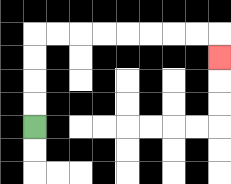{'start': '[1, 5]', 'end': '[9, 2]', 'path_directions': 'U,U,U,U,R,R,R,R,R,R,R,R,D', 'path_coordinates': '[[1, 5], [1, 4], [1, 3], [1, 2], [1, 1], [2, 1], [3, 1], [4, 1], [5, 1], [6, 1], [7, 1], [8, 1], [9, 1], [9, 2]]'}